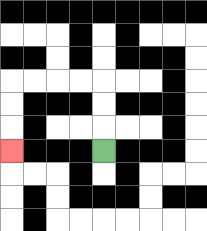{'start': '[4, 6]', 'end': '[0, 6]', 'path_directions': 'U,U,U,L,L,L,L,D,D,D', 'path_coordinates': '[[4, 6], [4, 5], [4, 4], [4, 3], [3, 3], [2, 3], [1, 3], [0, 3], [0, 4], [0, 5], [0, 6]]'}